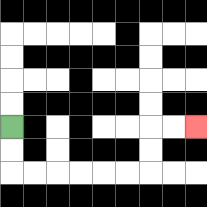{'start': '[0, 5]', 'end': '[8, 5]', 'path_directions': 'D,D,R,R,R,R,R,R,U,U,R,R', 'path_coordinates': '[[0, 5], [0, 6], [0, 7], [1, 7], [2, 7], [3, 7], [4, 7], [5, 7], [6, 7], [6, 6], [6, 5], [7, 5], [8, 5]]'}